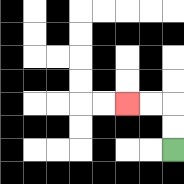{'start': '[7, 6]', 'end': '[5, 4]', 'path_directions': 'U,U,L,L', 'path_coordinates': '[[7, 6], [7, 5], [7, 4], [6, 4], [5, 4]]'}